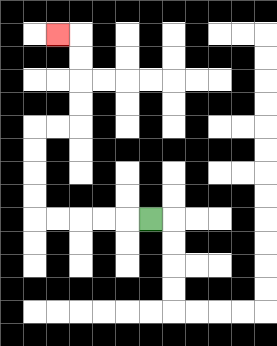{'start': '[6, 9]', 'end': '[2, 1]', 'path_directions': 'L,L,L,L,L,U,U,U,U,R,R,U,U,U,U,L', 'path_coordinates': '[[6, 9], [5, 9], [4, 9], [3, 9], [2, 9], [1, 9], [1, 8], [1, 7], [1, 6], [1, 5], [2, 5], [3, 5], [3, 4], [3, 3], [3, 2], [3, 1], [2, 1]]'}